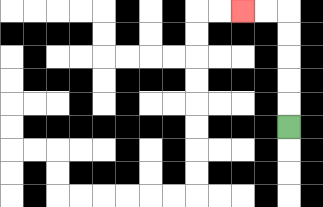{'start': '[12, 5]', 'end': '[10, 0]', 'path_directions': 'U,U,U,U,U,L,L', 'path_coordinates': '[[12, 5], [12, 4], [12, 3], [12, 2], [12, 1], [12, 0], [11, 0], [10, 0]]'}